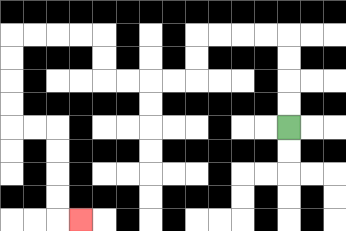{'start': '[12, 5]', 'end': '[3, 9]', 'path_directions': 'U,U,U,U,L,L,L,L,D,D,L,L,L,L,U,U,L,L,L,L,D,D,D,D,R,R,D,D,D,D,R', 'path_coordinates': '[[12, 5], [12, 4], [12, 3], [12, 2], [12, 1], [11, 1], [10, 1], [9, 1], [8, 1], [8, 2], [8, 3], [7, 3], [6, 3], [5, 3], [4, 3], [4, 2], [4, 1], [3, 1], [2, 1], [1, 1], [0, 1], [0, 2], [0, 3], [0, 4], [0, 5], [1, 5], [2, 5], [2, 6], [2, 7], [2, 8], [2, 9], [3, 9]]'}